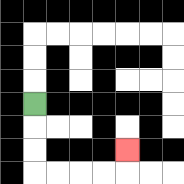{'start': '[1, 4]', 'end': '[5, 6]', 'path_directions': 'D,D,D,R,R,R,R,U', 'path_coordinates': '[[1, 4], [1, 5], [1, 6], [1, 7], [2, 7], [3, 7], [4, 7], [5, 7], [5, 6]]'}